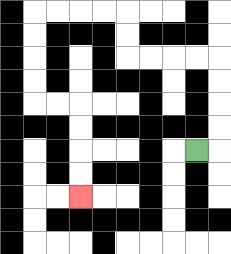{'start': '[8, 6]', 'end': '[3, 8]', 'path_directions': 'R,U,U,U,U,L,L,L,L,U,U,L,L,L,L,D,D,D,D,R,R,D,D,D,D', 'path_coordinates': '[[8, 6], [9, 6], [9, 5], [9, 4], [9, 3], [9, 2], [8, 2], [7, 2], [6, 2], [5, 2], [5, 1], [5, 0], [4, 0], [3, 0], [2, 0], [1, 0], [1, 1], [1, 2], [1, 3], [1, 4], [2, 4], [3, 4], [3, 5], [3, 6], [3, 7], [3, 8]]'}